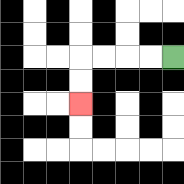{'start': '[7, 2]', 'end': '[3, 4]', 'path_directions': 'L,L,L,L,D,D', 'path_coordinates': '[[7, 2], [6, 2], [5, 2], [4, 2], [3, 2], [3, 3], [3, 4]]'}